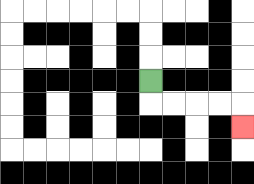{'start': '[6, 3]', 'end': '[10, 5]', 'path_directions': 'D,R,R,R,R,D', 'path_coordinates': '[[6, 3], [6, 4], [7, 4], [8, 4], [9, 4], [10, 4], [10, 5]]'}